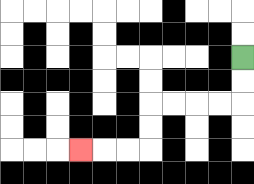{'start': '[10, 2]', 'end': '[3, 6]', 'path_directions': 'D,D,L,L,L,L,D,D,L,L,L', 'path_coordinates': '[[10, 2], [10, 3], [10, 4], [9, 4], [8, 4], [7, 4], [6, 4], [6, 5], [6, 6], [5, 6], [4, 6], [3, 6]]'}